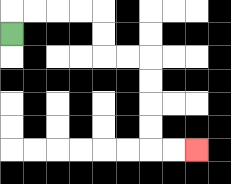{'start': '[0, 1]', 'end': '[8, 6]', 'path_directions': 'U,R,R,R,R,D,D,R,R,D,D,D,D,R,R', 'path_coordinates': '[[0, 1], [0, 0], [1, 0], [2, 0], [3, 0], [4, 0], [4, 1], [4, 2], [5, 2], [6, 2], [6, 3], [6, 4], [6, 5], [6, 6], [7, 6], [8, 6]]'}